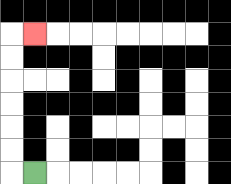{'start': '[1, 7]', 'end': '[1, 1]', 'path_directions': 'L,U,U,U,U,U,U,R', 'path_coordinates': '[[1, 7], [0, 7], [0, 6], [0, 5], [0, 4], [0, 3], [0, 2], [0, 1], [1, 1]]'}